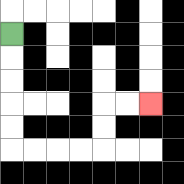{'start': '[0, 1]', 'end': '[6, 4]', 'path_directions': 'D,D,D,D,D,R,R,R,R,U,U,R,R', 'path_coordinates': '[[0, 1], [0, 2], [0, 3], [0, 4], [0, 5], [0, 6], [1, 6], [2, 6], [3, 6], [4, 6], [4, 5], [4, 4], [5, 4], [6, 4]]'}